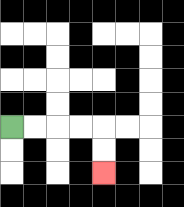{'start': '[0, 5]', 'end': '[4, 7]', 'path_directions': 'R,R,R,R,D,D', 'path_coordinates': '[[0, 5], [1, 5], [2, 5], [3, 5], [4, 5], [4, 6], [4, 7]]'}